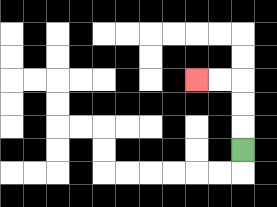{'start': '[10, 6]', 'end': '[8, 3]', 'path_directions': 'U,U,U,L,L', 'path_coordinates': '[[10, 6], [10, 5], [10, 4], [10, 3], [9, 3], [8, 3]]'}